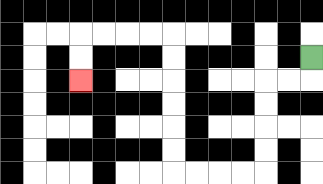{'start': '[13, 2]', 'end': '[3, 3]', 'path_directions': 'D,L,L,D,D,D,D,L,L,L,L,U,U,U,U,U,U,L,L,L,L,D,D', 'path_coordinates': '[[13, 2], [13, 3], [12, 3], [11, 3], [11, 4], [11, 5], [11, 6], [11, 7], [10, 7], [9, 7], [8, 7], [7, 7], [7, 6], [7, 5], [7, 4], [7, 3], [7, 2], [7, 1], [6, 1], [5, 1], [4, 1], [3, 1], [3, 2], [3, 3]]'}